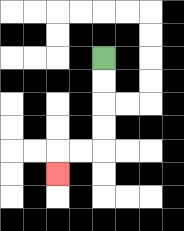{'start': '[4, 2]', 'end': '[2, 7]', 'path_directions': 'D,D,D,D,L,L,D', 'path_coordinates': '[[4, 2], [4, 3], [4, 4], [4, 5], [4, 6], [3, 6], [2, 6], [2, 7]]'}